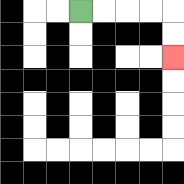{'start': '[3, 0]', 'end': '[7, 2]', 'path_directions': 'R,R,R,R,D,D', 'path_coordinates': '[[3, 0], [4, 0], [5, 0], [6, 0], [7, 0], [7, 1], [7, 2]]'}